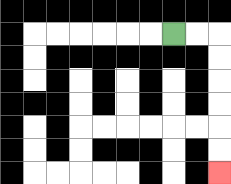{'start': '[7, 1]', 'end': '[9, 7]', 'path_directions': 'R,R,D,D,D,D,D,D', 'path_coordinates': '[[7, 1], [8, 1], [9, 1], [9, 2], [9, 3], [9, 4], [9, 5], [9, 6], [9, 7]]'}